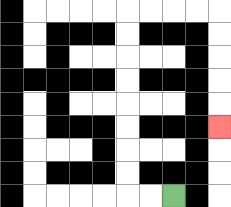{'start': '[7, 8]', 'end': '[9, 5]', 'path_directions': 'L,L,U,U,U,U,U,U,U,U,R,R,R,R,D,D,D,D,D', 'path_coordinates': '[[7, 8], [6, 8], [5, 8], [5, 7], [5, 6], [5, 5], [5, 4], [5, 3], [5, 2], [5, 1], [5, 0], [6, 0], [7, 0], [8, 0], [9, 0], [9, 1], [9, 2], [9, 3], [9, 4], [9, 5]]'}